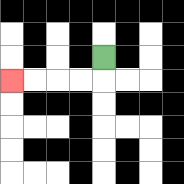{'start': '[4, 2]', 'end': '[0, 3]', 'path_directions': 'D,L,L,L,L', 'path_coordinates': '[[4, 2], [4, 3], [3, 3], [2, 3], [1, 3], [0, 3]]'}